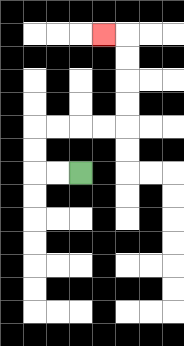{'start': '[3, 7]', 'end': '[4, 1]', 'path_directions': 'L,L,U,U,R,R,R,R,U,U,U,U,L', 'path_coordinates': '[[3, 7], [2, 7], [1, 7], [1, 6], [1, 5], [2, 5], [3, 5], [4, 5], [5, 5], [5, 4], [5, 3], [5, 2], [5, 1], [4, 1]]'}